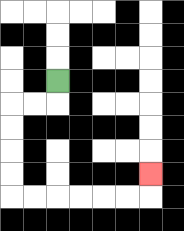{'start': '[2, 3]', 'end': '[6, 7]', 'path_directions': 'D,L,L,D,D,D,D,R,R,R,R,R,R,U', 'path_coordinates': '[[2, 3], [2, 4], [1, 4], [0, 4], [0, 5], [0, 6], [0, 7], [0, 8], [1, 8], [2, 8], [3, 8], [4, 8], [5, 8], [6, 8], [6, 7]]'}